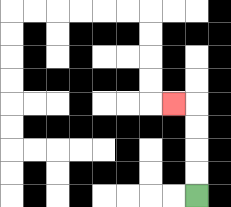{'start': '[8, 8]', 'end': '[7, 4]', 'path_directions': 'U,U,U,U,L', 'path_coordinates': '[[8, 8], [8, 7], [8, 6], [8, 5], [8, 4], [7, 4]]'}